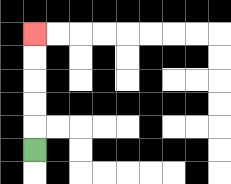{'start': '[1, 6]', 'end': '[1, 1]', 'path_directions': 'U,U,U,U,U', 'path_coordinates': '[[1, 6], [1, 5], [1, 4], [1, 3], [1, 2], [1, 1]]'}